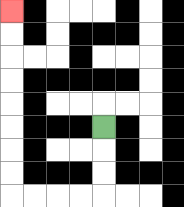{'start': '[4, 5]', 'end': '[0, 0]', 'path_directions': 'D,D,D,L,L,L,L,U,U,U,U,U,U,U,U', 'path_coordinates': '[[4, 5], [4, 6], [4, 7], [4, 8], [3, 8], [2, 8], [1, 8], [0, 8], [0, 7], [0, 6], [0, 5], [0, 4], [0, 3], [0, 2], [0, 1], [0, 0]]'}